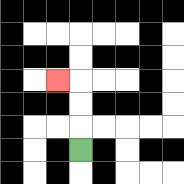{'start': '[3, 6]', 'end': '[2, 3]', 'path_directions': 'U,U,U,L', 'path_coordinates': '[[3, 6], [3, 5], [3, 4], [3, 3], [2, 3]]'}